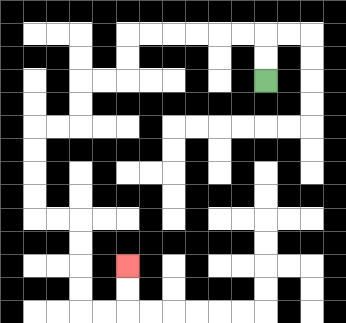{'start': '[11, 3]', 'end': '[5, 11]', 'path_directions': 'U,U,L,L,L,L,L,L,D,D,L,L,D,D,L,L,D,D,D,D,R,R,D,D,D,D,R,R,U,U', 'path_coordinates': '[[11, 3], [11, 2], [11, 1], [10, 1], [9, 1], [8, 1], [7, 1], [6, 1], [5, 1], [5, 2], [5, 3], [4, 3], [3, 3], [3, 4], [3, 5], [2, 5], [1, 5], [1, 6], [1, 7], [1, 8], [1, 9], [2, 9], [3, 9], [3, 10], [3, 11], [3, 12], [3, 13], [4, 13], [5, 13], [5, 12], [5, 11]]'}